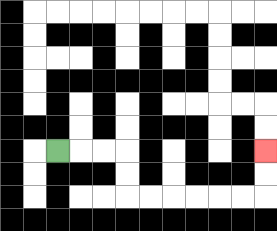{'start': '[2, 6]', 'end': '[11, 6]', 'path_directions': 'R,R,R,D,D,R,R,R,R,R,R,U,U', 'path_coordinates': '[[2, 6], [3, 6], [4, 6], [5, 6], [5, 7], [5, 8], [6, 8], [7, 8], [8, 8], [9, 8], [10, 8], [11, 8], [11, 7], [11, 6]]'}